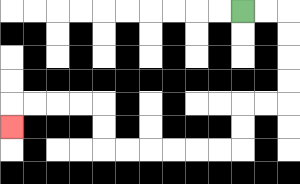{'start': '[10, 0]', 'end': '[0, 5]', 'path_directions': 'R,R,D,D,D,D,L,L,D,D,L,L,L,L,L,L,U,U,L,L,L,L,D', 'path_coordinates': '[[10, 0], [11, 0], [12, 0], [12, 1], [12, 2], [12, 3], [12, 4], [11, 4], [10, 4], [10, 5], [10, 6], [9, 6], [8, 6], [7, 6], [6, 6], [5, 6], [4, 6], [4, 5], [4, 4], [3, 4], [2, 4], [1, 4], [0, 4], [0, 5]]'}